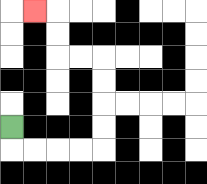{'start': '[0, 5]', 'end': '[1, 0]', 'path_directions': 'D,R,R,R,R,U,U,U,U,L,L,U,U,L', 'path_coordinates': '[[0, 5], [0, 6], [1, 6], [2, 6], [3, 6], [4, 6], [4, 5], [4, 4], [4, 3], [4, 2], [3, 2], [2, 2], [2, 1], [2, 0], [1, 0]]'}